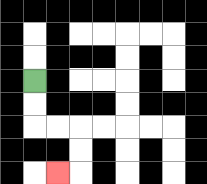{'start': '[1, 3]', 'end': '[2, 7]', 'path_directions': 'D,D,R,R,D,D,L', 'path_coordinates': '[[1, 3], [1, 4], [1, 5], [2, 5], [3, 5], [3, 6], [3, 7], [2, 7]]'}